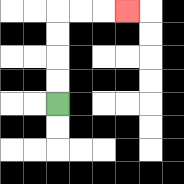{'start': '[2, 4]', 'end': '[5, 0]', 'path_directions': 'U,U,U,U,R,R,R', 'path_coordinates': '[[2, 4], [2, 3], [2, 2], [2, 1], [2, 0], [3, 0], [4, 0], [5, 0]]'}